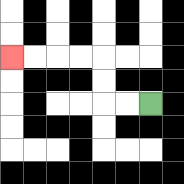{'start': '[6, 4]', 'end': '[0, 2]', 'path_directions': 'L,L,U,U,L,L,L,L', 'path_coordinates': '[[6, 4], [5, 4], [4, 4], [4, 3], [4, 2], [3, 2], [2, 2], [1, 2], [0, 2]]'}